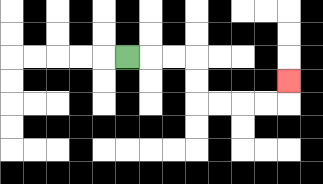{'start': '[5, 2]', 'end': '[12, 3]', 'path_directions': 'R,R,R,D,D,R,R,R,R,U', 'path_coordinates': '[[5, 2], [6, 2], [7, 2], [8, 2], [8, 3], [8, 4], [9, 4], [10, 4], [11, 4], [12, 4], [12, 3]]'}